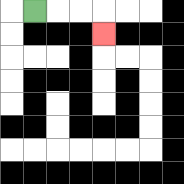{'start': '[1, 0]', 'end': '[4, 1]', 'path_directions': 'R,R,R,D', 'path_coordinates': '[[1, 0], [2, 0], [3, 0], [4, 0], [4, 1]]'}